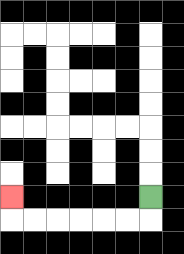{'start': '[6, 8]', 'end': '[0, 8]', 'path_directions': 'D,L,L,L,L,L,L,U', 'path_coordinates': '[[6, 8], [6, 9], [5, 9], [4, 9], [3, 9], [2, 9], [1, 9], [0, 9], [0, 8]]'}